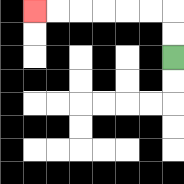{'start': '[7, 2]', 'end': '[1, 0]', 'path_directions': 'U,U,L,L,L,L,L,L', 'path_coordinates': '[[7, 2], [7, 1], [7, 0], [6, 0], [5, 0], [4, 0], [3, 0], [2, 0], [1, 0]]'}